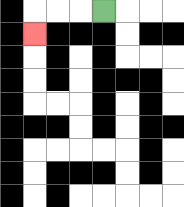{'start': '[4, 0]', 'end': '[1, 1]', 'path_directions': 'L,L,L,D', 'path_coordinates': '[[4, 0], [3, 0], [2, 0], [1, 0], [1, 1]]'}